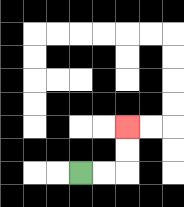{'start': '[3, 7]', 'end': '[5, 5]', 'path_directions': 'R,R,U,U', 'path_coordinates': '[[3, 7], [4, 7], [5, 7], [5, 6], [5, 5]]'}